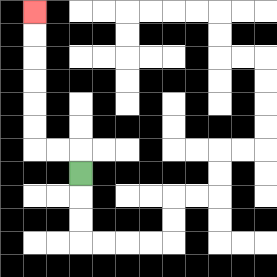{'start': '[3, 7]', 'end': '[1, 0]', 'path_directions': 'U,L,L,U,U,U,U,U,U', 'path_coordinates': '[[3, 7], [3, 6], [2, 6], [1, 6], [1, 5], [1, 4], [1, 3], [1, 2], [1, 1], [1, 0]]'}